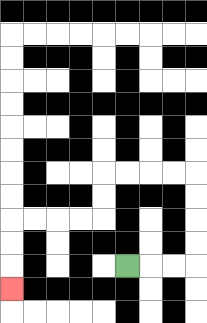{'start': '[5, 11]', 'end': '[0, 12]', 'path_directions': 'R,R,R,U,U,U,U,L,L,L,L,D,D,L,L,L,L,D,D,D', 'path_coordinates': '[[5, 11], [6, 11], [7, 11], [8, 11], [8, 10], [8, 9], [8, 8], [8, 7], [7, 7], [6, 7], [5, 7], [4, 7], [4, 8], [4, 9], [3, 9], [2, 9], [1, 9], [0, 9], [0, 10], [0, 11], [0, 12]]'}